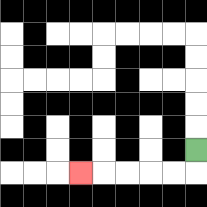{'start': '[8, 6]', 'end': '[3, 7]', 'path_directions': 'D,L,L,L,L,L', 'path_coordinates': '[[8, 6], [8, 7], [7, 7], [6, 7], [5, 7], [4, 7], [3, 7]]'}